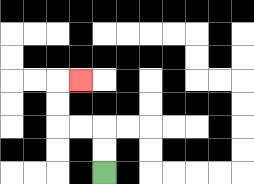{'start': '[4, 7]', 'end': '[3, 3]', 'path_directions': 'U,U,L,L,U,U,R', 'path_coordinates': '[[4, 7], [4, 6], [4, 5], [3, 5], [2, 5], [2, 4], [2, 3], [3, 3]]'}